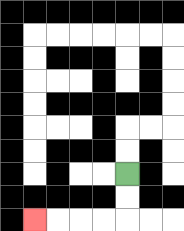{'start': '[5, 7]', 'end': '[1, 9]', 'path_directions': 'D,D,L,L,L,L', 'path_coordinates': '[[5, 7], [5, 8], [5, 9], [4, 9], [3, 9], [2, 9], [1, 9]]'}